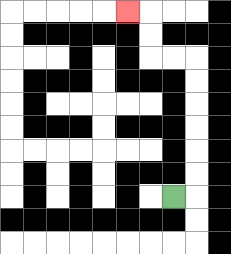{'start': '[7, 8]', 'end': '[5, 0]', 'path_directions': 'R,U,U,U,U,U,U,L,L,U,U,L', 'path_coordinates': '[[7, 8], [8, 8], [8, 7], [8, 6], [8, 5], [8, 4], [8, 3], [8, 2], [7, 2], [6, 2], [6, 1], [6, 0], [5, 0]]'}